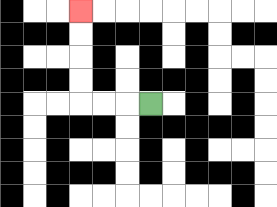{'start': '[6, 4]', 'end': '[3, 0]', 'path_directions': 'L,L,L,U,U,U,U', 'path_coordinates': '[[6, 4], [5, 4], [4, 4], [3, 4], [3, 3], [3, 2], [3, 1], [3, 0]]'}